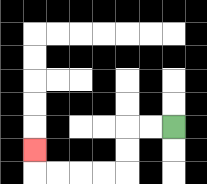{'start': '[7, 5]', 'end': '[1, 6]', 'path_directions': 'L,L,D,D,L,L,L,L,U', 'path_coordinates': '[[7, 5], [6, 5], [5, 5], [5, 6], [5, 7], [4, 7], [3, 7], [2, 7], [1, 7], [1, 6]]'}